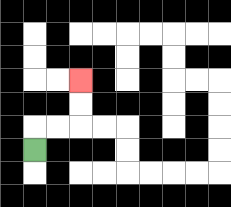{'start': '[1, 6]', 'end': '[3, 3]', 'path_directions': 'U,R,R,U,U', 'path_coordinates': '[[1, 6], [1, 5], [2, 5], [3, 5], [3, 4], [3, 3]]'}